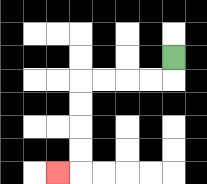{'start': '[7, 2]', 'end': '[2, 7]', 'path_directions': 'D,L,L,L,L,D,D,D,D,L', 'path_coordinates': '[[7, 2], [7, 3], [6, 3], [5, 3], [4, 3], [3, 3], [3, 4], [3, 5], [3, 6], [3, 7], [2, 7]]'}